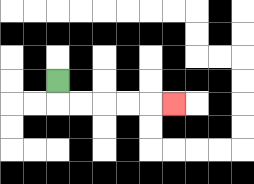{'start': '[2, 3]', 'end': '[7, 4]', 'path_directions': 'D,R,R,R,R,R', 'path_coordinates': '[[2, 3], [2, 4], [3, 4], [4, 4], [5, 4], [6, 4], [7, 4]]'}